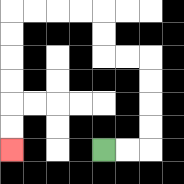{'start': '[4, 6]', 'end': '[0, 6]', 'path_directions': 'R,R,U,U,U,U,L,L,U,U,L,L,L,L,D,D,D,D,D,D', 'path_coordinates': '[[4, 6], [5, 6], [6, 6], [6, 5], [6, 4], [6, 3], [6, 2], [5, 2], [4, 2], [4, 1], [4, 0], [3, 0], [2, 0], [1, 0], [0, 0], [0, 1], [0, 2], [0, 3], [0, 4], [0, 5], [0, 6]]'}